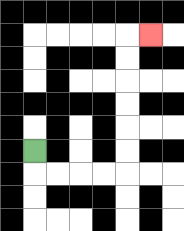{'start': '[1, 6]', 'end': '[6, 1]', 'path_directions': 'D,R,R,R,R,U,U,U,U,U,U,R', 'path_coordinates': '[[1, 6], [1, 7], [2, 7], [3, 7], [4, 7], [5, 7], [5, 6], [5, 5], [5, 4], [5, 3], [5, 2], [5, 1], [6, 1]]'}